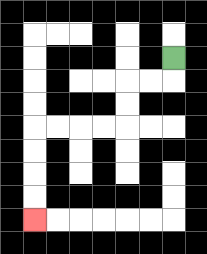{'start': '[7, 2]', 'end': '[1, 9]', 'path_directions': 'D,L,L,D,D,L,L,L,L,D,D,D,D', 'path_coordinates': '[[7, 2], [7, 3], [6, 3], [5, 3], [5, 4], [5, 5], [4, 5], [3, 5], [2, 5], [1, 5], [1, 6], [1, 7], [1, 8], [1, 9]]'}